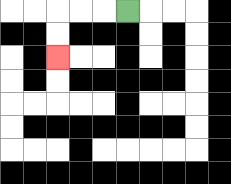{'start': '[5, 0]', 'end': '[2, 2]', 'path_directions': 'L,L,L,D,D', 'path_coordinates': '[[5, 0], [4, 0], [3, 0], [2, 0], [2, 1], [2, 2]]'}